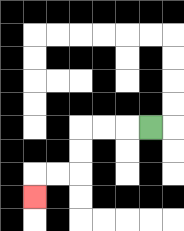{'start': '[6, 5]', 'end': '[1, 8]', 'path_directions': 'L,L,L,D,D,L,L,D', 'path_coordinates': '[[6, 5], [5, 5], [4, 5], [3, 5], [3, 6], [3, 7], [2, 7], [1, 7], [1, 8]]'}